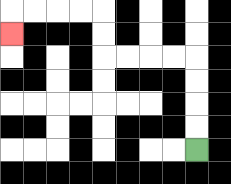{'start': '[8, 6]', 'end': '[0, 1]', 'path_directions': 'U,U,U,U,L,L,L,L,U,U,L,L,L,L,D', 'path_coordinates': '[[8, 6], [8, 5], [8, 4], [8, 3], [8, 2], [7, 2], [6, 2], [5, 2], [4, 2], [4, 1], [4, 0], [3, 0], [2, 0], [1, 0], [0, 0], [0, 1]]'}